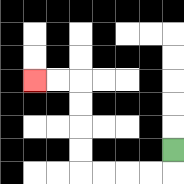{'start': '[7, 6]', 'end': '[1, 3]', 'path_directions': 'D,L,L,L,L,U,U,U,U,L,L', 'path_coordinates': '[[7, 6], [7, 7], [6, 7], [5, 7], [4, 7], [3, 7], [3, 6], [3, 5], [3, 4], [3, 3], [2, 3], [1, 3]]'}